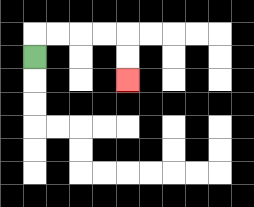{'start': '[1, 2]', 'end': '[5, 3]', 'path_directions': 'U,R,R,R,R,D,D', 'path_coordinates': '[[1, 2], [1, 1], [2, 1], [3, 1], [4, 1], [5, 1], [5, 2], [5, 3]]'}